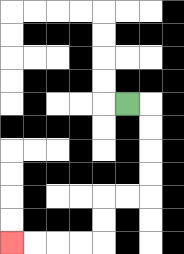{'start': '[5, 4]', 'end': '[0, 10]', 'path_directions': 'R,D,D,D,D,L,L,D,D,L,L,L,L', 'path_coordinates': '[[5, 4], [6, 4], [6, 5], [6, 6], [6, 7], [6, 8], [5, 8], [4, 8], [4, 9], [4, 10], [3, 10], [2, 10], [1, 10], [0, 10]]'}